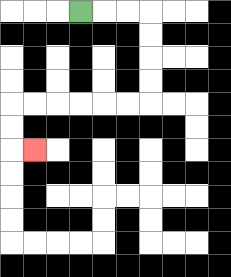{'start': '[3, 0]', 'end': '[1, 6]', 'path_directions': 'R,R,R,D,D,D,D,L,L,L,L,L,L,D,D,R', 'path_coordinates': '[[3, 0], [4, 0], [5, 0], [6, 0], [6, 1], [6, 2], [6, 3], [6, 4], [5, 4], [4, 4], [3, 4], [2, 4], [1, 4], [0, 4], [0, 5], [0, 6], [1, 6]]'}